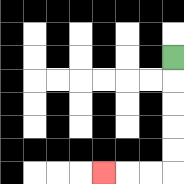{'start': '[7, 2]', 'end': '[4, 7]', 'path_directions': 'D,D,D,D,D,L,L,L', 'path_coordinates': '[[7, 2], [7, 3], [7, 4], [7, 5], [7, 6], [7, 7], [6, 7], [5, 7], [4, 7]]'}